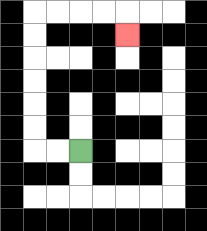{'start': '[3, 6]', 'end': '[5, 1]', 'path_directions': 'L,L,U,U,U,U,U,U,R,R,R,R,D', 'path_coordinates': '[[3, 6], [2, 6], [1, 6], [1, 5], [1, 4], [1, 3], [1, 2], [1, 1], [1, 0], [2, 0], [3, 0], [4, 0], [5, 0], [5, 1]]'}